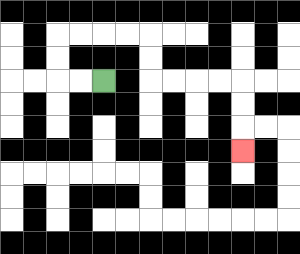{'start': '[4, 3]', 'end': '[10, 6]', 'path_directions': 'L,L,U,U,R,R,R,R,D,D,R,R,R,R,D,D,D', 'path_coordinates': '[[4, 3], [3, 3], [2, 3], [2, 2], [2, 1], [3, 1], [4, 1], [5, 1], [6, 1], [6, 2], [6, 3], [7, 3], [8, 3], [9, 3], [10, 3], [10, 4], [10, 5], [10, 6]]'}